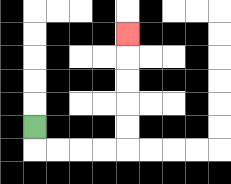{'start': '[1, 5]', 'end': '[5, 1]', 'path_directions': 'D,R,R,R,R,U,U,U,U,U', 'path_coordinates': '[[1, 5], [1, 6], [2, 6], [3, 6], [4, 6], [5, 6], [5, 5], [5, 4], [5, 3], [5, 2], [5, 1]]'}